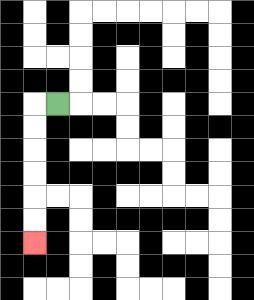{'start': '[2, 4]', 'end': '[1, 10]', 'path_directions': 'L,D,D,D,D,D,D', 'path_coordinates': '[[2, 4], [1, 4], [1, 5], [1, 6], [1, 7], [1, 8], [1, 9], [1, 10]]'}